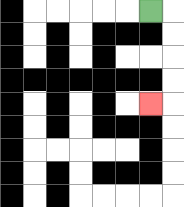{'start': '[6, 0]', 'end': '[6, 4]', 'path_directions': 'R,D,D,D,D,L', 'path_coordinates': '[[6, 0], [7, 0], [7, 1], [7, 2], [7, 3], [7, 4], [6, 4]]'}